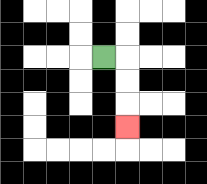{'start': '[4, 2]', 'end': '[5, 5]', 'path_directions': 'R,D,D,D', 'path_coordinates': '[[4, 2], [5, 2], [5, 3], [5, 4], [5, 5]]'}